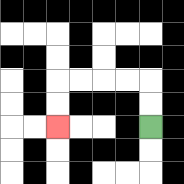{'start': '[6, 5]', 'end': '[2, 5]', 'path_directions': 'U,U,L,L,L,L,D,D', 'path_coordinates': '[[6, 5], [6, 4], [6, 3], [5, 3], [4, 3], [3, 3], [2, 3], [2, 4], [2, 5]]'}